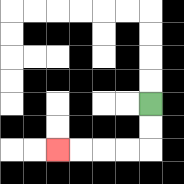{'start': '[6, 4]', 'end': '[2, 6]', 'path_directions': 'D,D,L,L,L,L', 'path_coordinates': '[[6, 4], [6, 5], [6, 6], [5, 6], [4, 6], [3, 6], [2, 6]]'}